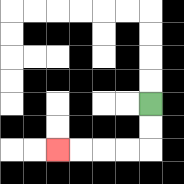{'start': '[6, 4]', 'end': '[2, 6]', 'path_directions': 'D,D,L,L,L,L', 'path_coordinates': '[[6, 4], [6, 5], [6, 6], [5, 6], [4, 6], [3, 6], [2, 6]]'}